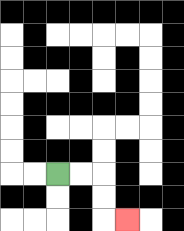{'start': '[2, 7]', 'end': '[5, 9]', 'path_directions': 'R,R,D,D,R', 'path_coordinates': '[[2, 7], [3, 7], [4, 7], [4, 8], [4, 9], [5, 9]]'}